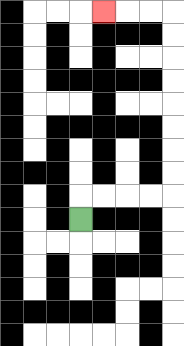{'start': '[3, 9]', 'end': '[4, 0]', 'path_directions': 'U,R,R,R,R,U,U,U,U,U,U,U,U,L,L,L', 'path_coordinates': '[[3, 9], [3, 8], [4, 8], [5, 8], [6, 8], [7, 8], [7, 7], [7, 6], [7, 5], [7, 4], [7, 3], [7, 2], [7, 1], [7, 0], [6, 0], [5, 0], [4, 0]]'}